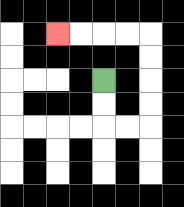{'start': '[4, 3]', 'end': '[2, 1]', 'path_directions': 'D,D,R,R,U,U,U,U,L,L,L,L', 'path_coordinates': '[[4, 3], [4, 4], [4, 5], [5, 5], [6, 5], [6, 4], [6, 3], [6, 2], [6, 1], [5, 1], [4, 1], [3, 1], [2, 1]]'}